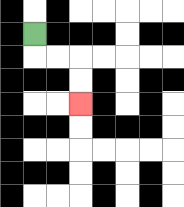{'start': '[1, 1]', 'end': '[3, 4]', 'path_directions': 'D,R,R,D,D', 'path_coordinates': '[[1, 1], [1, 2], [2, 2], [3, 2], [3, 3], [3, 4]]'}